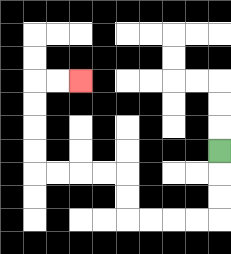{'start': '[9, 6]', 'end': '[3, 3]', 'path_directions': 'D,D,D,L,L,L,L,U,U,L,L,L,L,U,U,U,U,R,R', 'path_coordinates': '[[9, 6], [9, 7], [9, 8], [9, 9], [8, 9], [7, 9], [6, 9], [5, 9], [5, 8], [5, 7], [4, 7], [3, 7], [2, 7], [1, 7], [1, 6], [1, 5], [1, 4], [1, 3], [2, 3], [3, 3]]'}